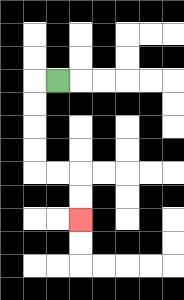{'start': '[2, 3]', 'end': '[3, 9]', 'path_directions': 'L,D,D,D,D,R,R,D,D', 'path_coordinates': '[[2, 3], [1, 3], [1, 4], [1, 5], [1, 6], [1, 7], [2, 7], [3, 7], [3, 8], [3, 9]]'}